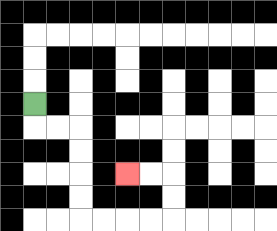{'start': '[1, 4]', 'end': '[5, 7]', 'path_directions': 'D,R,R,D,D,D,D,R,R,R,R,U,U,L,L', 'path_coordinates': '[[1, 4], [1, 5], [2, 5], [3, 5], [3, 6], [3, 7], [3, 8], [3, 9], [4, 9], [5, 9], [6, 9], [7, 9], [7, 8], [7, 7], [6, 7], [5, 7]]'}